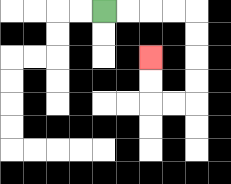{'start': '[4, 0]', 'end': '[6, 2]', 'path_directions': 'R,R,R,R,D,D,D,D,L,L,U,U', 'path_coordinates': '[[4, 0], [5, 0], [6, 0], [7, 0], [8, 0], [8, 1], [8, 2], [8, 3], [8, 4], [7, 4], [6, 4], [6, 3], [6, 2]]'}